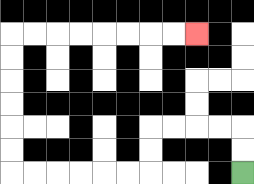{'start': '[10, 7]', 'end': '[8, 1]', 'path_directions': 'U,U,L,L,L,L,D,D,L,L,L,L,L,L,U,U,U,U,U,U,R,R,R,R,R,R,R,R', 'path_coordinates': '[[10, 7], [10, 6], [10, 5], [9, 5], [8, 5], [7, 5], [6, 5], [6, 6], [6, 7], [5, 7], [4, 7], [3, 7], [2, 7], [1, 7], [0, 7], [0, 6], [0, 5], [0, 4], [0, 3], [0, 2], [0, 1], [1, 1], [2, 1], [3, 1], [4, 1], [5, 1], [6, 1], [7, 1], [8, 1]]'}